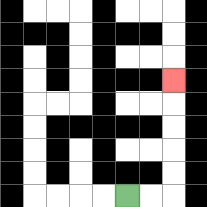{'start': '[5, 8]', 'end': '[7, 3]', 'path_directions': 'R,R,U,U,U,U,U', 'path_coordinates': '[[5, 8], [6, 8], [7, 8], [7, 7], [7, 6], [7, 5], [7, 4], [7, 3]]'}